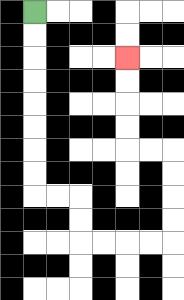{'start': '[1, 0]', 'end': '[5, 2]', 'path_directions': 'D,D,D,D,D,D,D,D,R,R,D,D,R,R,R,R,U,U,U,U,L,L,U,U,U,U', 'path_coordinates': '[[1, 0], [1, 1], [1, 2], [1, 3], [1, 4], [1, 5], [1, 6], [1, 7], [1, 8], [2, 8], [3, 8], [3, 9], [3, 10], [4, 10], [5, 10], [6, 10], [7, 10], [7, 9], [7, 8], [7, 7], [7, 6], [6, 6], [5, 6], [5, 5], [5, 4], [5, 3], [5, 2]]'}